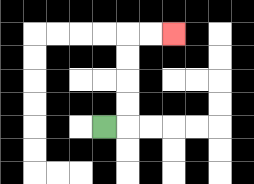{'start': '[4, 5]', 'end': '[7, 1]', 'path_directions': 'R,U,U,U,U,R,R', 'path_coordinates': '[[4, 5], [5, 5], [5, 4], [5, 3], [5, 2], [5, 1], [6, 1], [7, 1]]'}